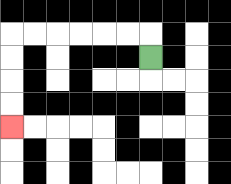{'start': '[6, 2]', 'end': '[0, 5]', 'path_directions': 'U,L,L,L,L,L,L,D,D,D,D', 'path_coordinates': '[[6, 2], [6, 1], [5, 1], [4, 1], [3, 1], [2, 1], [1, 1], [0, 1], [0, 2], [0, 3], [0, 4], [0, 5]]'}